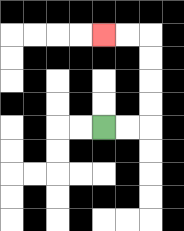{'start': '[4, 5]', 'end': '[4, 1]', 'path_directions': 'R,R,U,U,U,U,L,L', 'path_coordinates': '[[4, 5], [5, 5], [6, 5], [6, 4], [6, 3], [6, 2], [6, 1], [5, 1], [4, 1]]'}